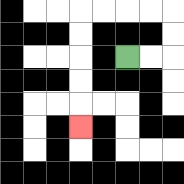{'start': '[5, 2]', 'end': '[3, 5]', 'path_directions': 'R,R,U,U,L,L,L,L,D,D,D,D,D', 'path_coordinates': '[[5, 2], [6, 2], [7, 2], [7, 1], [7, 0], [6, 0], [5, 0], [4, 0], [3, 0], [3, 1], [3, 2], [3, 3], [3, 4], [3, 5]]'}